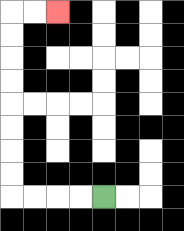{'start': '[4, 8]', 'end': '[2, 0]', 'path_directions': 'L,L,L,L,U,U,U,U,U,U,U,U,R,R', 'path_coordinates': '[[4, 8], [3, 8], [2, 8], [1, 8], [0, 8], [0, 7], [0, 6], [0, 5], [0, 4], [0, 3], [0, 2], [0, 1], [0, 0], [1, 0], [2, 0]]'}